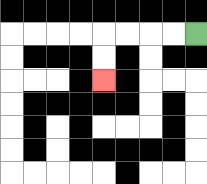{'start': '[8, 1]', 'end': '[4, 3]', 'path_directions': 'L,L,L,L,D,D', 'path_coordinates': '[[8, 1], [7, 1], [6, 1], [5, 1], [4, 1], [4, 2], [4, 3]]'}